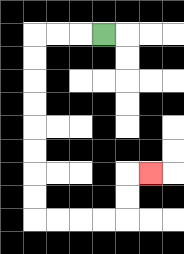{'start': '[4, 1]', 'end': '[6, 7]', 'path_directions': 'L,L,L,D,D,D,D,D,D,D,D,R,R,R,R,U,U,R', 'path_coordinates': '[[4, 1], [3, 1], [2, 1], [1, 1], [1, 2], [1, 3], [1, 4], [1, 5], [1, 6], [1, 7], [1, 8], [1, 9], [2, 9], [3, 9], [4, 9], [5, 9], [5, 8], [5, 7], [6, 7]]'}